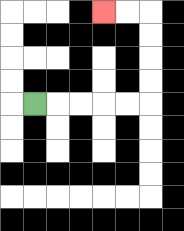{'start': '[1, 4]', 'end': '[4, 0]', 'path_directions': 'R,R,R,R,R,U,U,U,U,L,L', 'path_coordinates': '[[1, 4], [2, 4], [3, 4], [4, 4], [5, 4], [6, 4], [6, 3], [6, 2], [6, 1], [6, 0], [5, 0], [4, 0]]'}